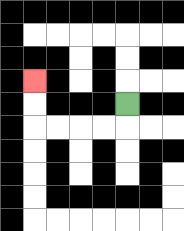{'start': '[5, 4]', 'end': '[1, 3]', 'path_directions': 'D,L,L,L,L,U,U', 'path_coordinates': '[[5, 4], [5, 5], [4, 5], [3, 5], [2, 5], [1, 5], [1, 4], [1, 3]]'}